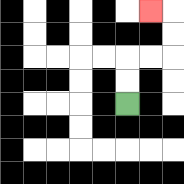{'start': '[5, 4]', 'end': '[6, 0]', 'path_directions': 'U,U,R,R,U,U,L', 'path_coordinates': '[[5, 4], [5, 3], [5, 2], [6, 2], [7, 2], [7, 1], [7, 0], [6, 0]]'}